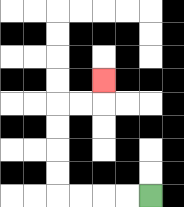{'start': '[6, 8]', 'end': '[4, 3]', 'path_directions': 'L,L,L,L,U,U,U,U,R,R,U', 'path_coordinates': '[[6, 8], [5, 8], [4, 8], [3, 8], [2, 8], [2, 7], [2, 6], [2, 5], [2, 4], [3, 4], [4, 4], [4, 3]]'}